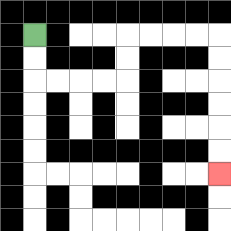{'start': '[1, 1]', 'end': '[9, 7]', 'path_directions': 'D,D,R,R,R,R,U,U,R,R,R,R,D,D,D,D,D,D', 'path_coordinates': '[[1, 1], [1, 2], [1, 3], [2, 3], [3, 3], [4, 3], [5, 3], [5, 2], [5, 1], [6, 1], [7, 1], [8, 1], [9, 1], [9, 2], [9, 3], [9, 4], [9, 5], [9, 6], [9, 7]]'}